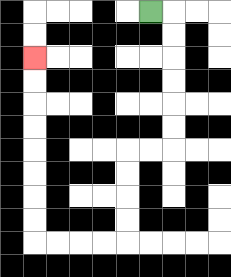{'start': '[6, 0]', 'end': '[1, 2]', 'path_directions': 'R,D,D,D,D,D,D,L,L,D,D,D,D,L,L,L,L,U,U,U,U,U,U,U,U', 'path_coordinates': '[[6, 0], [7, 0], [7, 1], [7, 2], [7, 3], [7, 4], [7, 5], [7, 6], [6, 6], [5, 6], [5, 7], [5, 8], [5, 9], [5, 10], [4, 10], [3, 10], [2, 10], [1, 10], [1, 9], [1, 8], [1, 7], [1, 6], [1, 5], [1, 4], [1, 3], [1, 2]]'}